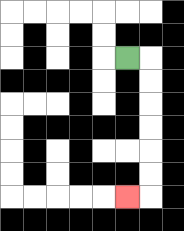{'start': '[5, 2]', 'end': '[5, 8]', 'path_directions': 'R,D,D,D,D,D,D,L', 'path_coordinates': '[[5, 2], [6, 2], [6, 3], [6, 4], [6, 5], [6, 6], [6, 7], [6, 8], [5, 8]]'}